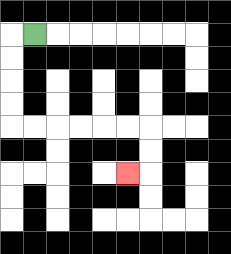{'start': '[1, 1]', 'end': '[5, 7]', 'path_directions': 'L,D,D,D,D,R,R,R,R,R,R,D,D,L', 'path_coordinates': '[[1, 1], [0, 1], [0, 2], [0, 3], [0, 4], [0, 5], [1, 5], [2, 5], [3, 5], [4, 5], [5, 5], [6, 5], [6, 6], [6, 7], [5, 7]]'}